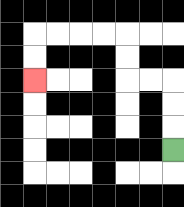{'start': '[7, 6]', 'end': '[1, 3]', 'path_directions': 'U,U,U,L,L,U,U,L,L,L,L,D,D', 'path_coordinates': '[[7, 6], [7, 5], [7, 4], [7, 3], [6, 3], [5, 3], [5, 2], [5, 1], [4, 1], [3, 1], [2, 1], [1, 1], [1, 2], [1, 3]]'}